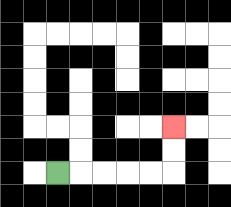{'start': '[2, 7]', 'end': '[7, 5]', 'path_directions': 'R,R,R,R,R,U,U', 'path_coordinates': '[[2, 7], [3, 7], [4, 7], [5, 7], [6, 7], [7, 7], [7, 6], [7, 5]]'}